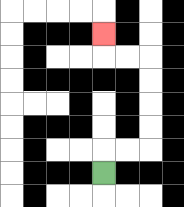{'start': '[4, 7]', 'end': '[4, 1]', 'path_directions': 'U,R,R,U,U,U,U,L,L,U', 'path_coordinates': '[[4, 7], [4, 6], [5, 6], [6, 6], [6, 5], [6, 4], [6, 3], [6, 2], [5, 2], [4, 2], [4, 1]]'}